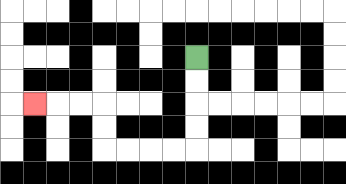{'start': '[8, 2]', 'end': '[1, 4]', 'path_directions': 'D,D,D,D,L,L,L,L,U,U,L,L,L', 'path_coordinates': '[[8, 2], [8, 3], [8, 4], [8, 5], [8, 6], [7, 6], [6, 6], [5, 6], [4, 6], [4, 5], [4, 4], [3, 4], [2, 4], [1, 4]]'}